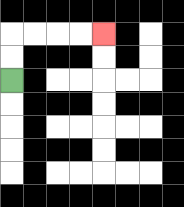{'start': '[0, 3]', 'end': '[4, 1]', 'path_directions': 'U,U,R,R,R,R', 'path_coordinates': '[[0, 3], [0, 2], [0, 1], [1, 1], [2, 1], [3, 1], [4, 1]]'}